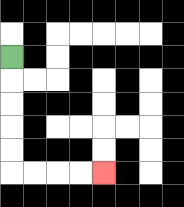{'start': '[0, 2]', 'end': '[4, 7]', 'path_directions': 'D,D,D,D,D,R,R,R,R', 'path_coordinates': '[[0, 2], [0, 3], [0, 4], [0, 5], [0, 6], [0, 7], [1, 7], [2, 7], [3, 7], [4, 7]]'}